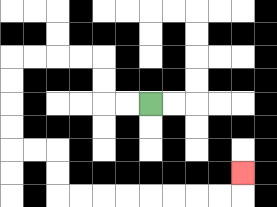{'start': '[6, 4]', 'end': '[10, 7]', 'path_directions': 'L,L,U,U,L,L,L,L,D,D,D,D,R,R,D,D,R,R,R,R,R,R,R,R,U', 'path_coordinates': '[[6, 4], [5, 4], [4, 4], [4, 3], [4, 2], [3, 2], [2, 2], [1, 2], [0, 2], [0, 3], [0, 4], [0, 5], [0, 6], [1, 6], [2, 6], [2, 7], [2, 8], [3, 8], [4, 8], [5, 8], [6, 8], [7, 8], [8, 8], [9, 8], [10, 8], [10, 7]]'}